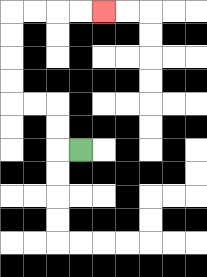{'start': '[3, 6]', 'end': '[4, 0]', 'path_directions': 'L,U,U,L,L,U,U,U,U,R,R,R,R', 'path_coordinates': '[[3, 6], [2, 6], [2, 5], [2, 4], [1, 4], [0, 4], [0, 3], [0, 2], [0, 1], [0, 0], [1, 0], [2, 0], [3, 0], [4, 0]]'}